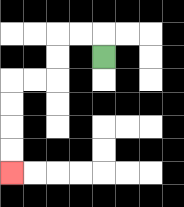{'start': '[4, 2]', 'end': '[0, 7]', 'path_directions': 'U,L,L,D,D,L,L,D,D,D,D', 'path_coordinates': '[[4, 2], [4, 1], [3, 1], [2, 1], [2, 2], [2, 3], [1, 3], [0, 3], [0, 4], [0, 5], [0, 6], [0, 7]]'}